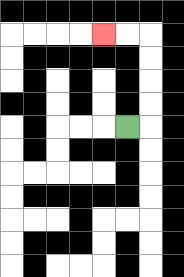{'start': '[5, 5]', 'end': '[4, 1]', 'path_directions': 'R,U,U,U,U,L,L', 'path_coordinates': '[[5, 5], [6, 5], [6, 4], [6, 3], [6, 2], [6, 1], [5, 1], [4, 1]]'}